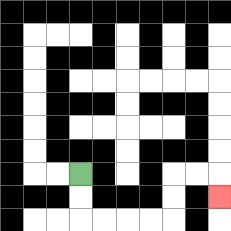{'start': '[3, 7]', 'end': '[9, 8]', 'path_directions': 'D,D,R,R,R,R,U,U,R,R,D', 'path_coordinates': '[[3, 7], [3, 8], [3, 9], [4, 9], [5, 9], [6, 9], [7, 9], [7, 8], [7, 7], [8, 7], [9, 7], [9, 8]]'}